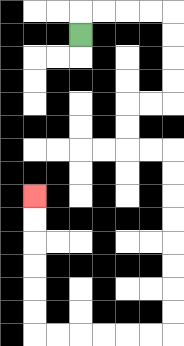{'start': '[3, 1]', 'end': '[1, 8]', 'path_directions': 'U,R,R,R,R,D,D,D,D,L,L,D,D,R,R,D,D,D,D,D,D,D,D,L,L,L,L,L,L,U,U,U,U,U,U', 'path_coordinates': '[[3, 1], [3, 0], [4, 0], [5, 0], [6, 0], [7, 0], [7, 1], [7, 2], [7, 3], [7, 4], [6, 4], [5, 4], [5, 5], [5, 6], [6, 6], [7, 6], [7, 7], [7, 8], [7, 9], [7, 10], [7, 11], [7, 12], [7, 13], [7, 14], [6, 14], [5, 14], [4, 14], [3, 14], [2, 14], [1, 14], [1, 13], [1, 12], [1, 11], [1, 10], [1, 9], [1, 8]]'}